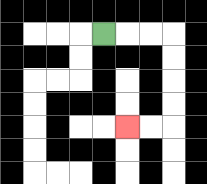{'start': '[4, 1]', 'end': '[5, 5]', 'path_directions': 'R,R,R,D,D,D,D,L,L', 'path_coordinates': '[[4, 1], [5, 1], [6, 1], [7, 1], [7, 2], [7, 3], [7, 4], [7, 5], [6, 5], [5, 5]]'}